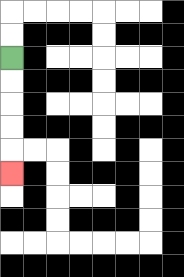{'start': '[0, 2]', 'end': '[0, 7]', 'path_directions': 'D,D,D,D,D', 'path_coordinates': '[[0, 2], [0, 3], [0, 4], [0, 5], [0, 6], [0, 7]]'}